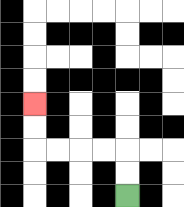{'start': '[5, 8]', 'end': '[1, 4]', 'path_directions': 'U,U,L,L,L,L,U,U', 'path_coordinates': '[[5, 8], [5, 7], [5, 6], [4, 6], [3, 6], [2, 6], [1, 6], [1, 5], [1, 4]]'}